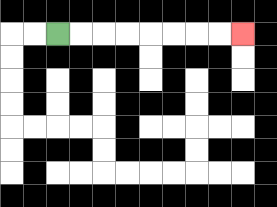{'start': '[2, 1]', 'end': '[10, 1]', 'path_directions': 'R,R,R,R,R,R,R,R', 'path_coordinates': '[[2, 1], [3, 1], [4, 1], [5, 1], [6, 1], [7, 1], [8, 1], [9, 1], [10, 1]]'}